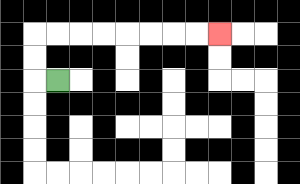{'start': '[2, 3]', 'end': '[9, 1]', 'path_directions': 'L,U,U,R,R,R,R,R,R,R,R', 'path_coordinates': '[[2, 3], [1, 3], [1, 2], [1, 1], [2, 1], [3, 1], [4, 1], [5, 1], [6, 1], [7, 1], [8, 1], [9, 1]]'}